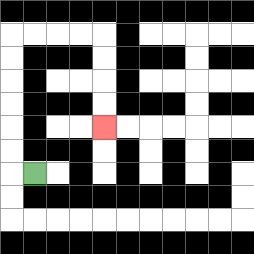{'start': '[1, 7]', 'end': '[4, 5]', 'path_directions': 'L,U,U,U,U,U,U,R,R,R,R,D,D,D,D', 'path_coordinates': '[[1, 7], [0, 7], [0, 6], [0, 5], [0, 4], [0, 3], [0, 2], [0, 1], [1, 1], [2, 1], [3, 1], [4, 1], [4, 2], [4, 3], [4, 4], [4, 5]]'}